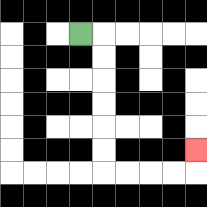{'start': '[3, 1]', 'end': '[8, 6]', 'path_directions': 'R,D,D,D,D,D,D,R,R,R,R,U', 'path_coordinates': '[[3, 1], [4, 1], [4, 2], [4, 3], [4, 4], [4, 5], [4, 6], [4, 7], [5, 7], [6, 7], [7, 7], [8, 7], [8, 6]]'}